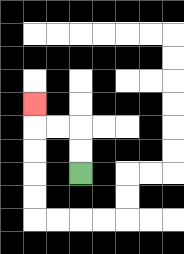{'start': '[3, 7]', 'end': '[1, 4]', 'path_directions': 'U,U,L,L,U', 'path_coordinates': '[[3, 7], [3, 6], [3, 5], [2, 5], [1, 5], [1, 4]]'}